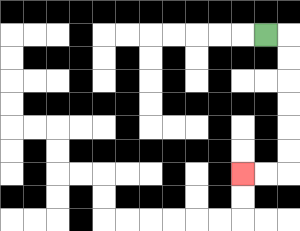{'start': '[11, 1]', 'end': '[10, 7]', 'path_directions': 'R,D,D,D,D,D,D,L,L', 'path_coordinates': '[[11, 1], [12, 1], [12, 2], [12, 3], [12, 4], [12, 5], [12, 6], [12, 7], [11, 7], [10, 7]]'}